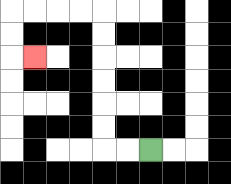{'start': '[6, 6]', 'end': '[1, 2]', 'path_directions': 'L,L,U,U,U,U,U,U,L,L,L,L,D,D,R', 'path_coordinates': '[[6, 6], [5, 6], [4, 6], [4, 5], [4, 4], [4, 3], [4, 2], [4, 1], [4, 0], [3, 0], [2, 0], [1, 0], [0, 0], [0, 1], [0, 2], [1, 2]]'}